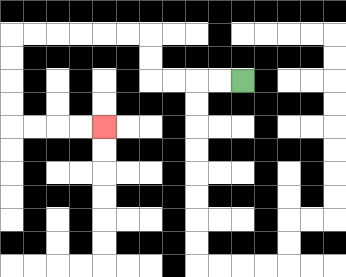{'start': '[10, 3]', 'end': '[4, 5]', 'path_directions': 'L,L,L,L,U,U,L,L,L,L,L,L,D,D,D,D,R,R,R,R', 'path_coordinates': '[[10, 3], [9, 3], [8, 3], [7, 3], [6, 3], [6, 2], [6, 1], [5, 1], [4, 1], [3, 1], [2, 1], [1, 1], [0, 1], [0, 2], [0, 3], [0, 4], [0, 5], [1, 5], [2, 5], [3, 5], [4, 5]]'}